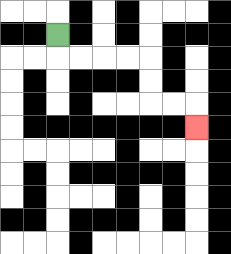{'start': '[2, 1]', 'end': '[8, 5]', 'path_directions': 'D,R,R,R,R,D,D,R,R,D', 'path_coordinates': '[[2, 1], [2, 2], [3, 2], [4, 2], [5, 2], [6, 2], [6, 3], [6, 4], [7, 4], [8, 4], [8, 5]]'}